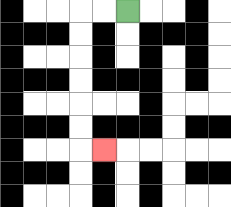{'start': '[5, 0]', 'end': '[4, 6]', 'path_directions': 'L,L,D,D,D,D,D,D,R', 'path_coordinates': '[[5, 0], [4, 0], [3, 0], [3, 1], [3, 2], [3, 3], [3, 4], [3, 5], [3, 6], [4, 6]]'}